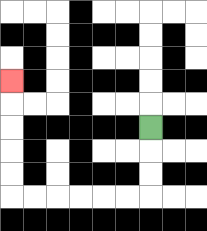{'start': '[6, 5]', 'end': '[0, 3]', 'path_directions': 'D,D,D,L,L,L,L,L,L,U,U,U,U,U', 'path_coordinates': '[[6, 5], [6, 6], [6, 7], [6, 8], [5, 8], [4, 8], [3, 8], [2, 8], [1, 8], [0, 8], [0, 7], [0, 6], [0, 5], [0, 4], [0, 3]]'}